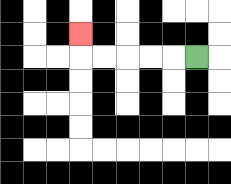{'start': '[8, 2]', 'end': '[3, 1]', 'path_directions': 'L,L,L,L,L,U', 'path_coordinates': '[[8, 2], [7, 2], [6, 2], [5, 2], [4, 2], [3, 2], [3, 1]]'}